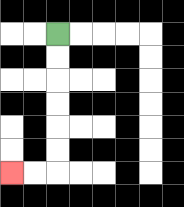{'start': '[2, 1]', 'end': '[0, 7]', 'path_directions': 'D,D,D,D,D,D,L,L', 'path_coordinates': '[[2, 1], [2, 2], [2, 3], [2, 4], [2, 5], [2, 6], [2, 7], [1, 7], [0, 7]]'}